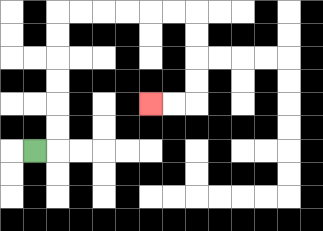{'start': '[1, 6]', 'end': '[6, 4]', 'path_directions': 'R,U,U,U,U,U,U,R,R,R,R,R,R,D,D,D,D,L,L', 'path_coordinates': '[[1, 6], [2, 6], [2, 5], [2, 4], [2, 3], [2, 2], [2, 1], [2, 0], [3, 0], [4, 0], [5, 0], [6, 0], [7, 0], [8, 0], [8, 1], [8, 2], [8, 3], [8, 4], [7, 4], [6, 4]]'}